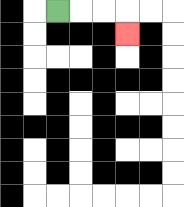{'start': '[2, 0]', 'end': '[5, 1]', 'path_directions': 'R,R,R,D', 'path_coordinates': '[[2, 0], [3, 0], [4, 0], [5, 0], [5, 1]]'}